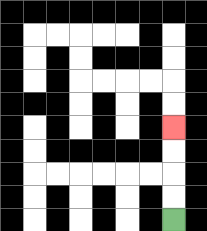{'start': '[7, 9]', 'end': '[7, 5]', 'path_directions': 'U,U,U,U', 'path_coordinates': '[[7, 9], [7, 8], [7, 7], [7, 6], [7, 5]]'}